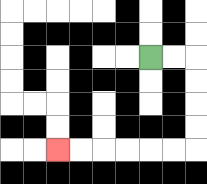{'start': '[6, 2]', 'end': '[2, 6]', 'path_directions': 'R,R,D,D,D,D,L,L,L,L,L,L', 'path_coordinates': '[[6, 2], [7, 2], [8, 2], [8, 3], [8, 4], [8, 5], [8, 6], [7, 6], [6, 6], [5, 6], [4, 6], [3, 6], [2, 6]]'}